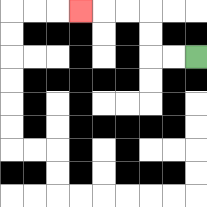{'start': '[8, 2]', 'end': '[3, 0]', 'path_directions': 'L,L,U,U,L,L,L', 'path_coordinates': '[[8, 2], [7, 2], [6, 2], [6, 1], [6, 0], [5, 0], [4, 0], [3, 0]]'}